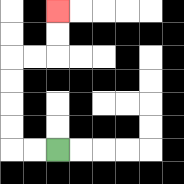{'start': '[2, 6]', 'end': '[2, 0]', 'path_directions': 'L,L,U,U,U,U,R,R,U,U', 'path_coordinates': '[[2, 6], [1, 6], [0, 6], [0, 5], [0, 4], [0, 3], [0, 2], [1, 2], [2, 2], [2, 1], [2, 0]]'}